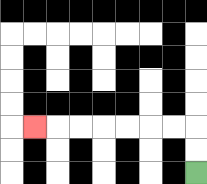{'start': '[8, 7]', 'end': '[1, 5]', 'path_directions': 'U,U,L,L,L,L,L,L,L', 'path_coordinates': '[[8, 7], [8, 6], [8, 5], [7, 5], [6, 5], [5, 5], [4, 5], [3, 5], [2, 5], [1, 5]]'}